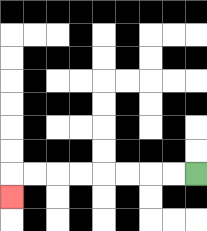{'start': '[8, 7]', 'end': '[0, 8]', 'path_directions': 'L,L,L,L,L,L,L,L,D', 'path_coordinates': '[[8, 7], [7, 7], [6, 7], [5, 7], [4, 7], [3, 7], [2, 7], [1, 7], [0, 7], [0, 8]]'}